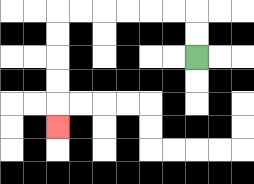{'start': '[8, 2]', 'end': '[2, 5]', 'path_directions': 'U,U,L,L,L,L,L,L,D,D,D,D,D', 'path_coordinates': '[[8, 2], [8, 1], [8, 0], [7, 0], [6, 0], [5, 0], [4, 0], [3, 0], [2, 0], [2, 1], [2, 2], [2, 3], [2, 4], [2, 5]]'}